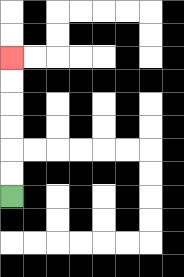{'start': '[0, 8]', 'end': '[0, 2]', 'path_directions': 'U,U,U,U,U,U', 'path_coordinates': '[[0, 8], [0, 7], [0, 6], [0, 5], [0, 4], [0, 3], [0, 2]]'}